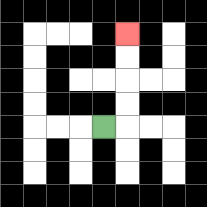{'start': '[4, 5]', 'end': '[5, 1]', 'path_directions': 'R,U,U,U,U', 'path_coordinates': '[[4, 5], [5, 5], [5, 4], [5, 3], [5, 2], [5, 1]]'}